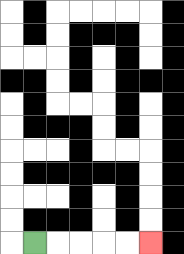{'start': '[1, 10]', 'end': '[6, 10]', 'path_directions': 'R,R,R,R,R', 'path_coordinates': '[[1, 10], [2, 10], [3, 10], [4, 10], [5, 10], [6, 10]]'}